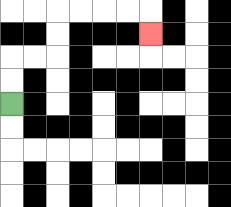{'start': '[0, 4]', 'end': '[6, 1]', 'path_directions': 'U,U,R,R,U,U,R,R,R,R,D', 'path_coordinates': '[[0, 4], [0, 3], [0, 2], [1, 2], [2, 2], [2, 1], [2, 0], [3, 0], [4, 0], [5, 0], [6, 0], [6, 1]]'}